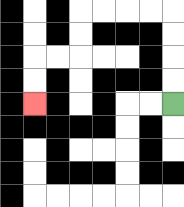{'start': '[7, 4]', 'end': '[1, 4]', 'path_directions': 'U,U,U,U,L,L,L,L,D,D,L,L,D,D', 'path_coordinates': '[[7, 4], [7, 3], [7, 2], [7, 1], [7, 0], [6, 0], [5, 0], [4, 0], [3, 0], [3, 1], [3, 2], [2, 2], [1, 2], [1, 3], [1, 4]]'}